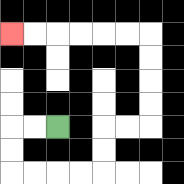{'start': '[2, 5]', 'end': '[0, 1]', 'path_directions': 'L,L,D,D,R,R,R,R,U,U,R,R,U,U,U,U,L,L,L,L,L,L', 'path_coordinates': '[[2, 5], [1, 5], [0, 5], [0, 6], [0, 7], [1, 7], [2, 7], [3, 7], [4, 7], [4, 6], [4, 5], [5, 5], [6, 5], [6, 4], [6, 3], [6, 2], [6, 1], [5, 1], [4, 1], [3, 1], [2, 1], [1, 1], [0, 1]]'}